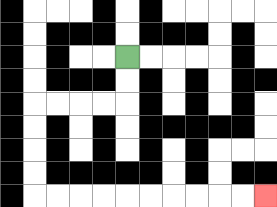{'start': '[5, 2]', 'end': '[11, 8]', 'path_directions': 'D,D,L,L,L,L,D,D,D,D,R,R,R,R,R,R,R,R,R,R', 'path_coordinates': '[[5, 2], [5, 3], [5, 4], [4, 4], [3, 4], [2, 4], [1, 4], [1, 5], [1, 6], [1, 7], [1, 8], [2, 8], [3, 8], [4, 8], [5, 8], [6, 8], [7, 8], [8, 8], [9, 8], [10, 8], [11, 8]]'}